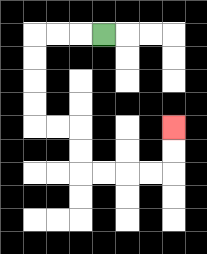{'start': '[4, 1]', 'end': '[7, 5]', 'path_directions': 'L,L,L,D,D,D,D,R,R,D,D,R,R,R,R,U,U', 'path_coordinates': '[[4, 1], [3, 1], [2, 1], [1, 1], [1, 2], [1, 3], [1, 4], [1, 5], [2, 5], [3, 5], [3, 6], [3, 7], [4, 7], [5, 7], [6, 7], [7, 7], [7, 6], [7, 5]]'}